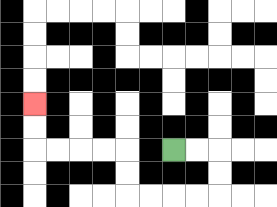{'start': '[7, 6]', 'end': '[1, 4]', 'path_directions': 'R,R,D,D,L,L,L,L,U,U,L,L,L,L,U,U', 'path_coordinates': '[[7, 6], [8, 6], [9, 6], [9, 7], [9, 8], [8, 8], [7, 8], [6, 8], [5, 8], [5, 7], [5, 6], [4, 6], [3, 6], [2, 6], [1, 6], [1, 5], [1, 4]]'}